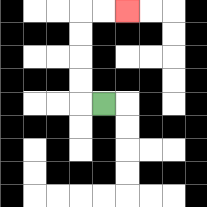{'start': '[4, 4]', 'end': '[5, 0]', 'path_directions': 'L,U,U,U,U,R,R', 'path_coordinates': '[[4, 4], [3, 4], [3, 3], [3, 2], [3, 1], [3, 0], [4, 0], [5, 0]]'}